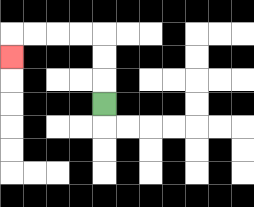{'start': '[4, 4]', 'end': '[0, 2]', 'path_directions': 'U,U,U,L,L,L,L,D', 'path_coordinates': '[[4, 4], [4, 3], [4, 2], [4, 1], [3, 1], [2, 1], [1, 1], [0, 1], [0, 2]]'}